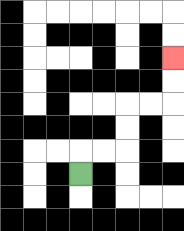{'start': '[3, 7]', 'end': '[7, 2]', 'path_directions': 'U,R,R,U,U,R,R,U,U', 'path_coordinates': '[[3, 7], [3, 6], [4, 6], [5, 6], [5, 5], [5, 4], [6, 4], [7, 4], [7, 3], [7, 2]]'}